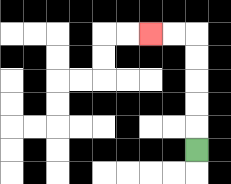{'start': '[8, 6]', 'end': '[6, 1]', 'path_directions': 'U,U,U,U,U,L,L', 'path_coordinates': '[[8, 6], [8, 5], [8, 4], [8, 3], [8, 2], [8, 1], [7, 1], [6, 1]]'}